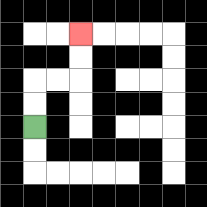{'start': '[1, 5]', 'end': '[3, 1]', 'path_directions': 'U,U,R,R,U,U', 'path_coordinates': '[[1, 5], [1, 4], [1, 3], [2, 3], [3, 3], [3, 2], [3, 1]]'}